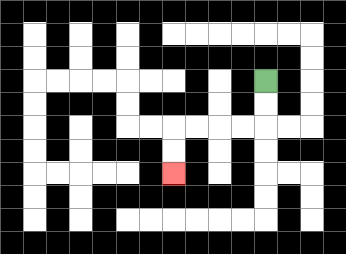{'start': '[11, 3]', 'end': '[7, 7]', 'path_directions': 'D,D,L,L,L,L,D,D', 'path_coordinates': '[[11, 3], [11, 4], [11, 5], [10, 5], [9, 5], [8, 5], [7, 5], [7, 6], [7, 7]]'}